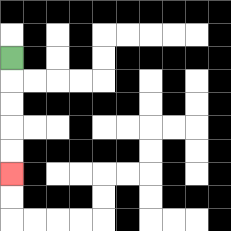{'start': '[0, 2]', 'end': '[0, 7]', 'path_directions': 'D,D,D,D,D', 'path_coordinates': '[[0, 2], [0, 3], [0, 4], [0, 5], [0, 6], [0, 7]]'}